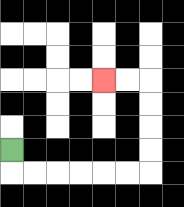{'start': '[0, 6]', 'end': '[4, 3]', 'path_directions': 'D,R,R,R,R,R,R,U,U,U,U,L,L', 'path_coordinates': '[[0, 6], [0, 7], [1, 7], [2, 7], [3, 7], [4, 7], [5, 7], [6, 7], [6, 6], [6, 5], [6, 4], [6, 3], [5, 3], [4, 3]]'}